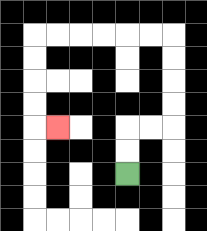{'start': '[5, 7]', 'end': '[2, 5]', 'path_directions': 'U,U,R,R,U,U,U,U,L,L,L,L,L,L,D,D,D,D,R', 'path_coordinates': '[[5, 7], [5, 6], [5, 5], [6, 5], [7, 5], [7, 4], [7, 3], [7, 2], [7, 1], [6, 1], [5, 1], [4, 1], [3, 1], [2, 1], [1, 1], [1, 2], [1, 3], [1, 4], [1, 5], [2, 5]]'}